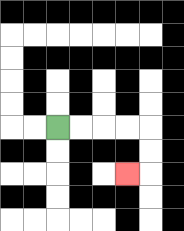{'start': '[2, 5]', 'end': '[5, 7]', 'path_directions': 'R,R,R,R,D,D,L', 'path_coordinates': '[[2, 5], [3, 5], [4, 5], [5, 5], [6, 5], [6, 6], [6, 7], [5, 7]]'}